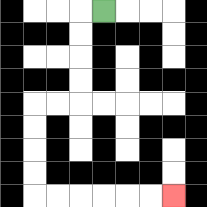{'start': '[4, 0]', 'end': '[7, 8]', 'path_directions': 'L,D,D,D,D,L,L,D,D,D,D,R,R,R,R,R,R', 'path_coordinates': '[[4, 0], [3, 0], [3, 1], [3, 2], [3, 3], [3, 4], [2, 4], [1, 4], [1, 5], [1, 6], [1, 7], [1, 8], [2, 8], [3, 8], [4, 8], [5, 8], [6, 8], [7, 8]]'}